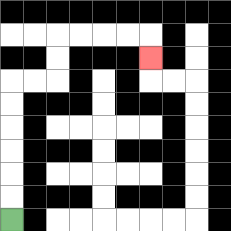{'start': '[0, 9]', 'end': '[6, 2]', 'path_directions': 'U,U,U,U,U,U,R,R,U,U,R,R,R,R,D', 'path_coordinates': '[[0, 9], [0, 8], [0, 7], [0, 6], [0, 5], [0, 4], [0, 3], [1, 3], [2, 3], [2, 2], [2, 1], [3, 1], [4, 1], [5, 1], [6, 1], [6, 2]]'}